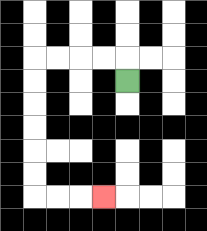{'start': '[5, 3]', 'end': '[4, 8]', 'path_directions': 'U,L,L,L,L,D,D,D,D,D,D,R,R,R', 'path_coordinates': '[[5, 3], [5, 2], [4, 2], [3, 2], [2, 2], [1, 2], [1, 3], [1, 4], [1, 5], [1, 6], [1, 7], [1, 8], [2, 8], [3, 8], [4, 8]]'}